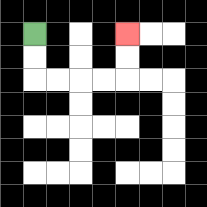{'start': '[1, 1]', 'end': '[5, 1]', 'path_directions': 'D,D,R,R,R,R,U,U', 'path_coordinates': '[[1, 1], [1, 2], [1, 3], [2, 3], [3, 3], [4, 3], [5, 3], [5, 2], [5, 1]]'}